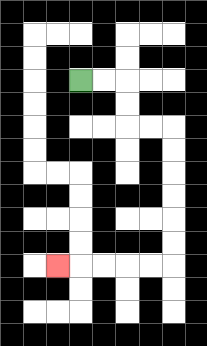{'start': '[3, 3]', 'end': '[2, 11]', 'path_directions': 'R,R,D,D,R,R,D,D,D,D,D,D,L,L,L,L,L', 'path_coordinates': '[[3, 3], [4, 3], [5, 3], [5, 4], [5, 5], [6, 5], [7, 5], [7, 6], [7, 7], [7, 8], [7, 9], [7, 10], [7, 11], [6, 11], [5, 11], [4, 11], [3, 11], [2, 11]]'}